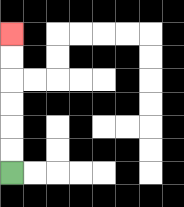{'start': '[0, 7]', 'end': '[0, 1]', 'path_directions': 'U,U,U,U,U,U', 'path_coordinates': '[[0, 7], [0, 6], [0, 5], [0, 4], [0, 3], [0, 2], [0, 1]]'}